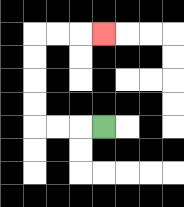{'start': '[4, 5]', 'end': '[4, 1]', 'path_directions': 'L,L,L,U,U,U,U,R,R,R', 'path_coordinates': '[[4, 5], [3, 5], [2, 5], [1, 5], [1, 4], [1, 3], [1, 2], [1, 1], [2, 1], [3, 1], [4, 1]]'}